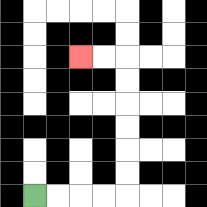{'start': '[1, 8]', 'end': '[3, 2]', 'path_directions': 'R,R,R,R,U,U,U,U,U,U,L,L', 'path_coordinates': '[[1, 8], [2, 8], [3, 8], [4, 8], [5, 8], [5, 7], [5, 6], [5, 5], [5, 4], [5, 3], [5, 2], [4, 2], [3, 2]]'}